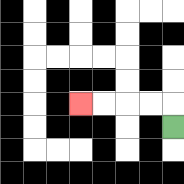{'start': '[7, 5]', 'end': '[3, 4]', 'path_directions': 'U,L,L,L,L', 'path_coordinates': '[[7, 5], [7, 4], [6, 4], [5, 4], [4, 4], [3, 4]]'}